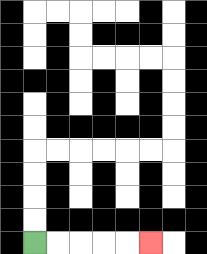{'start': '[1, 10]', 'end': '[6, 10]', 'path_directions': 'R,R,R,R,R', 'path_coordinates': '[[1, 10], [2, 10], [3, 10], [4, 10], [5, 10], [6, 10]]'}